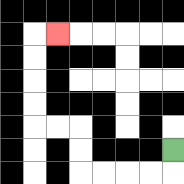{'start': '[7, 6]', 'end': '[2, 1]', 'path_directions': 'D,L,L,L,L,U,U,L,L,U,U,U,U,R', 'path_coordinates': '[[7, 6], [7, 7], [6, 7], [5, 7], [4, 7], [3, 7], [3, 6], [3, 5], [2, 5], [1, 5], [1, 4], [1, 3], [1, 2], [1, 1], [2, 1]]'}